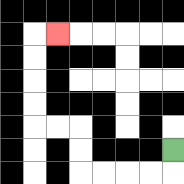{'start': '[7, 6]', 'end': '[2, 1]', 'path_directions': 'D,L,L,L,L,U,U,L,L,U,U,U,U,R', 'path_coordinates': '[[7, 6], [7, 7], [6, 7], [5, 7], [4, 7], [3, 7], [3, 6], [3, 5], [2, 5], [1, 5], [1, 4], [1, 3], [1, 2], [1, 1], [2, 1]]'}